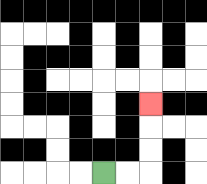{'start': '[4, 7]', 'end': '[6, 4]', 'path_directions': 'R,R,U,U,U', 'path_coordinates': '[[4, 7], [5, 7], [6, 7], [6, 6], [6, 5], [6, 4]]'}